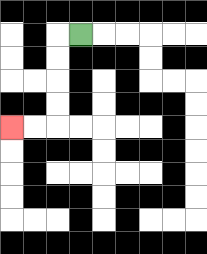{'start': '[3, 1]', 'end': '[0, 5]', 'path_directions': 'L,D,D,D,D,L,L', 'path_coordinates': '[[3, 1], [2, 1], [2, 2], [2, 3], [2, 4], [2, 5], [1, 5], [0, 5]]'}